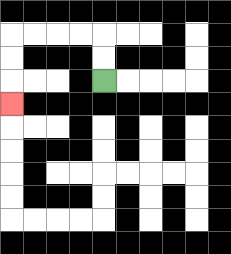{'start': '[4, 3]', 'end': '[0, 4]', 'path_directions': 'U,U,L,L,L,L,D,D,D', 'path_coordinates': '[[4, 3], [4, 2], [4, 1], [3, 1], [2, 1], [1, 1], [0, 1], [0, 2], [0, 3], [0, 4]]'}